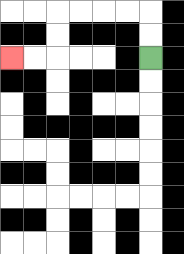{'start': '[6, 2]', 'end': '[0, 2]', 'path_directions': 'U,U,L,L,L,L,D,D,L,L', 'path_coordinates': '[[6, 2], [6, 1], [6, 0], [5, 0], [4, 0], [3, 0], [2, 0], [2, 1], [2, 2], [1, 2], [0, 2]]'}